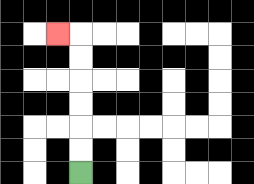{'start': '[3, 7]', 'end': '[2, 1]', 'path_directions': 'U,U,U,U,U,U,L', 'path_coordinates': '[[3, 7], [3, 6], [3, 5], [3, 4], [3, 3], [3, 2], [3, 1], [2, 1]]'}